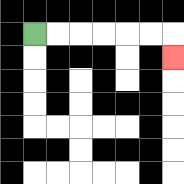{'start': '[1, 1]', 'end': '[7, 2]', 'path_directions': 'R,R,R,R,R,R,D', 'path_coordinates': '[[1, 1], [2, 1], [3, 1], [4, 1], [5, 1], [6, 1], [7, 1], [7, 2]]'}